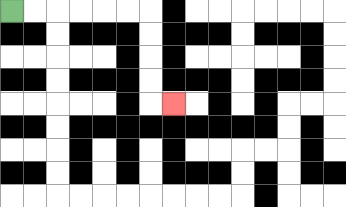{'start': '[0, 0]', 'end': '[7, 4]', 'path_directions': 'R,R,R,R,R,R,D,D,D,D,R', 'path_coordinates': '[[0, 0], [1, 0], [2, 0], [3, 0], [4, 0], [5, 0], [6, 0], [6, 1], [6, 2], [6, 3], [6, 4], [7, 4]]'}